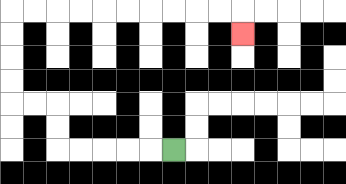{'start': '[7, 6]', 'end': '[10, 1]', 'path_directions': 'L,L,L,L,L,U,U,L,L,U,U,U,U,R,R,R,R,R,R,R,R,R,R,D', 'path_coordinates': '[[7, 6], [6, 6], [5, 6], [4, 6], [3, 6], [2, 6], [2, 5], [2, 4], [1, 4], [0, 4], [0, 3], [0, 2], [0, 1], [0, 0], [1, 0], [2, 0], [3, 0], [4, 0], [5, 0], [6, 0], [7, 0], [8, 0], [9, 0], [10, 0], [10, 1]]'}